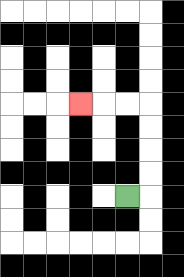{'start': '[5, 8]', 'end': '[3, 4]', 'path_directions': 'R,U,U,U,U,L,L,L', 'path_coordinates': '[[5, 8], [6, 8], [6, 7], [6, 6], [6, 5], [6, 4], [5, 4], [4, 4], [3, 4]]'}